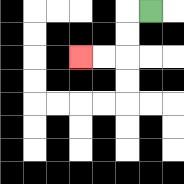{'start': '[6, 0]', 'end': '[3, 2]', 'path_directions': 'L,D,D,L,L', 'path_coordinates': '[[6, 0], [5, 0], [5, 1], [5, 2], [4, 2], [3, 2]]'}